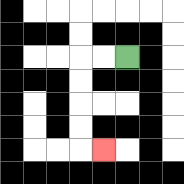{'start': '[5, 2]', 'end': '[4, 6]', 'path_directions': 'L,L,D,D,D,D,R', 'path_coordinates': '[[5, 2], [4, 2], [3, 2], [3, 3], [3, 4], [3, 5], [3, 6], [4, 6]]'}